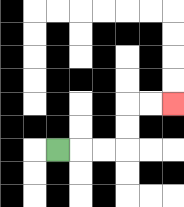{'start': '[2, 6]', 'end': '[7, 4]', 'path_directions': 'R,R,R,U,U,R,R', 'path_coordinates': '[[2, 6], [3, 6], [4, 6], [5, 6], [5, 5], [5, 4], [6, 4], [7, 4]]'}